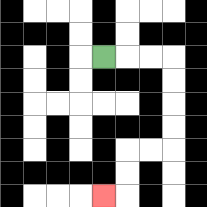{'start': '[4, 2]', 'end': '[4, 8]', 'path_directions': 'R,R,R,D,D,D,D,L,L,D,D,L', 'path_coordinates': '[[4, 2], [5, 2], [6, 2], [7, 2], [7, 3], [7, 4], [7, 5], [7, 6], [6, 6], [5, 6], [5, 7], [5, 8], [4, 8]]'}